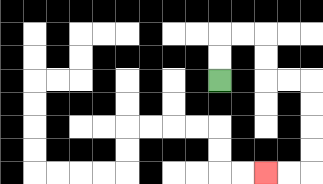{'start': '[9, 3]', 'end': '[11, 7]', 'path_directions': 'U,U,R,R,D,D,R,R,D,D,D,D,L,L', 'path_coordinates': '[[9, 3], [9, 2], [9, 1], [10, 1], [11, 1], [11, 2], [11, 3], [12, 3], [13, 3], [13, 4], [13, 5], [13, 6], [13, 7], [12, 7], [11, 7]]'}